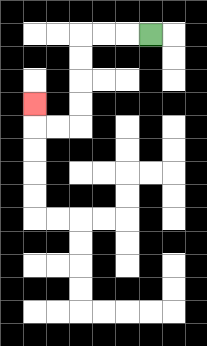{'start': '[6, 1]', 'end': '[1, 4]', 'path_directions': 'L,L,L,D,D,D,D,L,L,U', 'path_coordinates': '[[6, 1], [5, 1], [4, 1], [3, 1], [3, 2], [3, 3], [3, 4], [3, 5], [2, 5], [1, 5], [1, 4]]'}